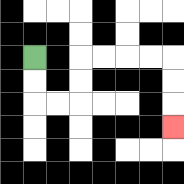{'start': '[1, 2]', 'end': '[7, 5]', 'path_directions': 'D,D,R,R,U,U,R,R,R,R,D,D,D', 'path_coordinates': '[[1, 2], [1, 3], [1, 4], [2, 4], [3, 4], [3, 3], [3, 2], [4, 2], [5, 2], [6, 2], [7, 2], [7, 3], [7, 4], [7, 5]]'}